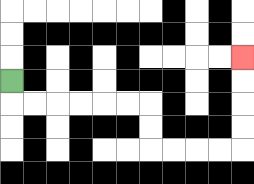{'start': '[0, 3]', 'end': '[10, 2]', 'path_directions': 'D,R,R,R,R,R,R,D,D,R,R,R,R,U,U,U,U', 'path_coordinates': '[[0, 3], [0, 4], [1, 4], [2, 4], [3, 4], [4, 4], [5, 4], [6, 4], [6, 5], [6, 6], [7, 6], [8, 6], [9, 6], [10, 6], [10, 5], [10, 4], [10, 3], [10, 2]]'}